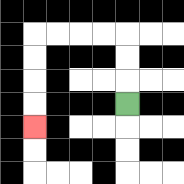{'start': '[5, 4]', 'end': '[1, 5]', 'path_directions': 'U,U,U,L,L,L,L,D,D,D,D', 'path_coordinates': '[[5, 4], [5, 3], [5, 2], [5, 1], [4, 1], [3, 1], [2, 1], [1, 1], [1, 2], [1, 3], [1, 4], [1, 5]]'}